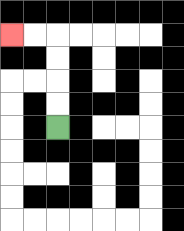{'start': '[2, 5]', 'end': '[0, 1]', 'path_directions': 'U,U,U,U,L,L', 'path_coordinates': '[[2, 5], [2, 4], [2, 3], [2, 2], [2, 1], [1, 1], [0, 1]]'}